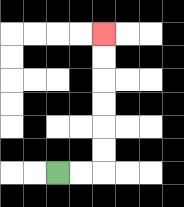{'start': '[2, 7]', 'end': '[4, 1]', 'path_directions': 'R,R,U,U,U,U,U,U', 'path_coordinates': '[[2, 7], [3, 7], [4, 7], [4, 6], [4, 5], [4, 4], [4, 3], [4, 2], [4, 1]]'}